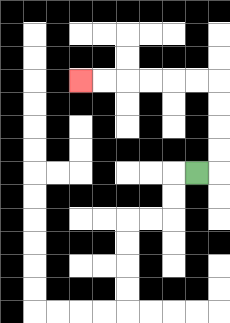{'start': '[8, 7]', 'end': '[3, 3]', 'path_directions': 'R,U,U,U,U,L,L,L,L,L,L', 'path_coordinates': '[[8, 7], [9, 7], [9, 6], [9, 5], [9, 4], [9, 3], [8, 3], [7, 3], [6, 3], [5, 3], [4, 3], [3, 3]]'}